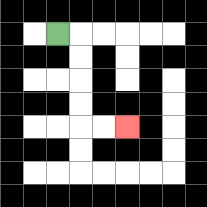{'start': '[2, 1]', 'end': '[5, 5]', 'path_directions': 'R,D,D,D,D,R,R', 'path_coordinates': '[[2, 1], [3, 1], [3, 2], [3, 3], [3, 4], [3, 5], [4, 5], [5, 5]]'}